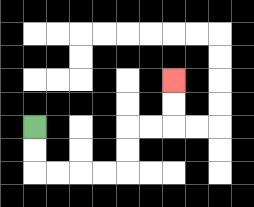{'start': '[1, 5]', 'end': '[7, 3]', 'path_directions': 'D,D,R,R,R,R,U,U,R,R,U,U', 'path_coordinates': '[[1, 5], [1, 6], [1, 7], [2, 7], [3, 7], [4, 7], [5, 7], [5, 6], [5, 5], [6, 5], [7, 5], [7, 4], [7, 3]]'}